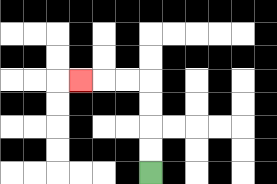{'start': '[6, 7]', 'end': '[3, 3]', 'path_directions': 'U,U,U,U,L,L,L', 'path_coordinates': '[[6, 7], [6, 6], [6, 5], [6, 4], [6, 3], [5, 3], [4, 3], [3, 3]]'}